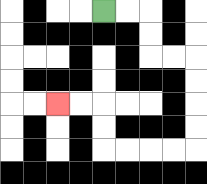{'start': '[4, 0]', 'end': '[2, 4]', 'path_directions': 'R,R,D,D,R,R,D,D,D,D,L,L,L,L,U,U,L,L', 'path_coordinates': '[[4, 0], [5, 0], [6, 0], [6, 1], [6, 2], [7, 2], [8, 2], [8, 3], [8, 4], [8, 5], [8, 6], [7, 6], [6, 6], [5, 6], [4, 6], [4, 5], [4, 4], [3, 4], [2, 4]]'}